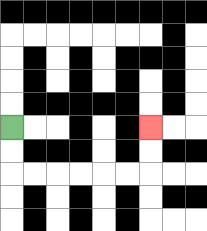{'start': '[0, 5]', 'end': '[6, 5]', 'path_directions': 'D,D,R,R,R,R,R,R,U,U', 'path_coordinates': '[[0, 5], [0, 6], [0, 7], [1, 7], [2, 7], [3, 7], [4, 7], [5, 7], [6, 7], [6, 6], [6, 5]]'}